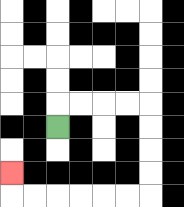{'start': '[2, 5]', 'end': '[0, 7]', 'path_directions': 'U,R,R,R,R,D,D,D,D,L,L,L,L,L,L,U', 'path_coordinates': '[[2, 5], [2, 4], [3, 4], [4, 4], [5, 4], [6, 4], [6, 5], [6, 6], [6, 7], [6, 8], [5, 8], [4, 8], [3, 8], [2, 8], [1, 8], [0, 8], [0, 7]]'}